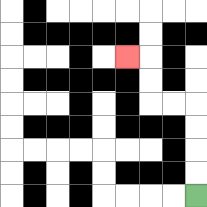{'start': '[8, 8]', 'end': '[5, 2]', 'path_directions': 'U,U,U,U,L,L,U,U,L', 'path_coordinates': '[[8, 8], [8, 7], [8, 6], [8, 5], [8, 4], [7, 4], [6, 4], [6, 3], [6, 2], [5, 2]]'}